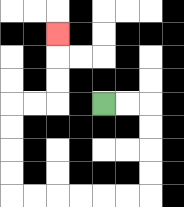{'start': '[4, 4]', 'end': '[2, 1]', 'path_directions': 'R,R,D,D,D,D,L,L,L,L,L,L,U,U,U,U,R,R,U,U,U', 'path_coordinates': '[[4, 4], [5, 4], [6, 4], [6, 5], [6, 6], [6, 7], [6, 8], [5, 8], [4, 8], [3, 8], [2, 8], [1, 8], [0, 8], [0, 7], [0, 6], [0, 5], [0, 4], [1, 4], [2, 4], [2, 3], [2, 2], [2, 1]]'}